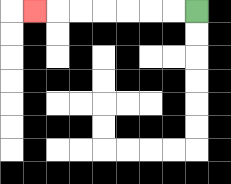{'start': '[8, 0]', 'end': '[1, 0]', 'path_directions': 'L,L,L,L,L,L,L', 'path_coordinates': '[[8, 0], [7, 0], [6, 0], [5, 0], [4, 0], [3, 0], [2, 0], [1, 0]]'}